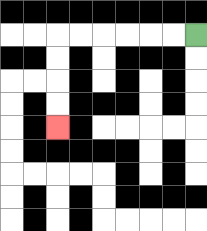{'start': '[8, 1]', 'end': '[2, 5]', 'path_directions': 'L,L,L,L,L,L,D,D,D,D', 'path_coordinates': '[[8, 1], [7, 1], [6, 1], [5, 1], [4, 1], [3, 1], [2, 1], [2, 2], [2, 3], [2, 4], [2, 5]]'}